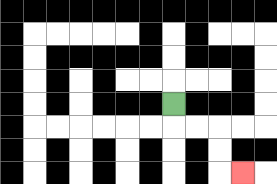{'start': '[7, 4]', 'end': '[10, 7]', 'path_directions': 'D,R,R,D,D,R', 'path_coordinates': '[[7, 4], [7, 5], [8, 5], [9, 5], [9, 6], [9, 7], [10, 7]]'}